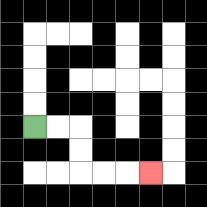{'start': '[1, 5]', 'end': '[6, 7]', 'path_directions': 'R,R,D,D,R,R,R', 'path_coordinates': '[[1, 5], [2, 5], [3, 5], [3, 6], [3, 7], [4, 7], [5, 7], [6, 7]]'}